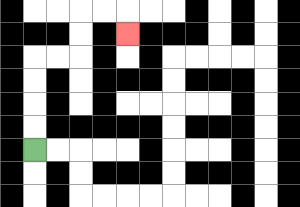{'start': '[1, 6]', 'end': '[5, 1]', 'path_directions': 'U,U,U,U,R,R,U,U,R,R,D', 'path_coordinates': '[[1, 6], [1, 5], [1, 4], [1, 3], [1, 2], [2, 2], [3, 2], [3, 1], [3, 0], [4, 0], [5, 0], [5, 1]]'}